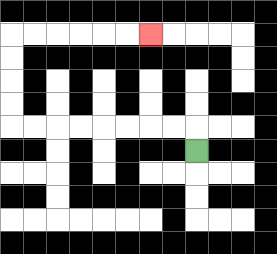{'start': '[8, 6]', 'end': '[6, 1]', 'path_directions': 'U,L,L,L,L,L,L,L,L,U,U,U,U,R,R,R,R,R,R', 'path_coordinates': '[[8, 6], [8, 5], [7, 5], [6, 5], [5, 5], [4, 5], [3, 5], [2, 5], [1, 5], [0, 5], [0, 4], [0, 3], [0, 2], [0, 1], [1, 1], [2, 1], [3, 1], [4, 1], [5, 1], [6, 1]]'}